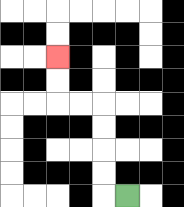{'start': '[5, 8]', 'end': '[2, 2]', 'path_directions': 'L,U,U,U,U,L,L,U,U', 'path_coordinates': '[[5, 8], [4, 8], [4, 7], [4, 6], [4, 5], [4, 4], [3, 4], [2, 4], [2, 3], [2, 2]]'}